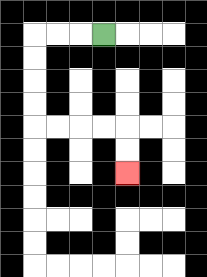{'start': '[4, 1]', 'end': '[5, 7]', 'path_directions': 'L,L,L,D,D,D,D,R,R,R,R,D,D', 'path_coordinates': '[[4, 1], [3, 1], [2, 1], [1, 1], [1, 2], [1, 3], [1, 4], [1, 5], [2, 5], [3, 5], [4, 5], [5, 5], [5, 6], [5, 7]]'}